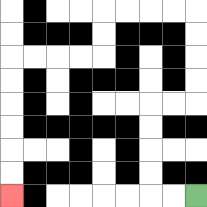{'start': '[8, 8]', 'end': '[0, 8]', 'path_directions': 'L,L,U,U,U,U,R,R,U,U,U,U,L,L,L,L,D,D,L,L,L,L,D,D,D,D,D,D', 'path_coordinates': '[[8, 8], [7, 8], [6, 8], [6, 7], [6, 6], [6, 5], [6, 4], [7, 4], [8, 4], [8, 3], [8, 2], [8, 1], [8, 0], [7, 0], [6, 0], [5, 0], [4, 0], [4, 1], [4, 2], [3, 2], [2, 2], [1, 2], [0, 2], [0, 3], [0, 4], [0, 5], [0, 6], [0, 7], [0, 8]]'}